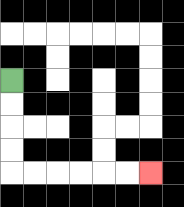{'start': '[0, 3]', 'end': '[6, 7]', 'path_directions': 'D,D,D,D,R,R,R,R,R,R', 'path_coordinates': '[[0, 3], [0, 4], [0, 5], [0, 6], [0, 7], [1, 7], [2, 7], [3, 7], [4, 7], [5, 7], [6, 7]]'}